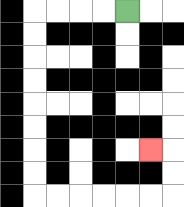{'start': '[5, 0]', 'end': '[6, 6]', 'path_directions': 'L,L,L,L,D,D,D,D,D,D,D,D,R,R,R,R,R,R,U,U,L', 'path_coordinates': '[[5, 0], [4, 0], [3, 0], [2, 0], [1, 0], [1, 1], [1, 2], [1, 3], [1, 4], [1, 5], [1, 6], [1, 7], [1, 8], [2, 8], [3, 8], [4, 8], [5, 8], [6, 8], [7, 8], [7, 7], [7, 6], [6, 6]]'}